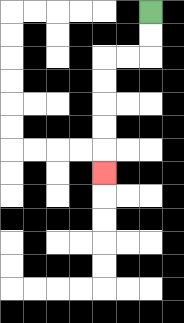{'start': '[6, 0]', 'end': '[4, 7]', 'path_directions': 'D,D,L,L,D,D,D,D,D', 'path_coordinates': '[[6, 0], [6, 1], [6, 2], [5, 2], [4, 2], [4, 3], [4, 4], [4, 5], [4, 6], [4, 7]]'}